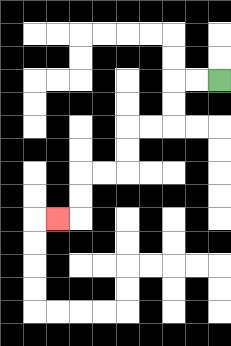{'start': '[9, 3]', 'end': '[2, 9]', 'path_directions': 'L,L,D,D,L,L,D,D,L,L,D,D,L', 'path_coordinates': '[[9, 3], [8, 3], [7, 3], [7, 4], [7, 5], [6, 5], [5, 5], [5, 6], [5, 7], [4, 7], [3, 7], [3, 8], [3, 9], [2, 9]]'}